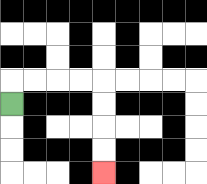{'start': '[0, 4]', 'end': '[4, 7]', 'path_directions': 'U,R,R,R,R,D,D,D,D', 'path_coordinates': '[[0, 4], [0, 3], [1, 3], [2, 3], [3, 3], [4, 3], [4, 4], [4, 5], [4, 6], [4, 7]]'}